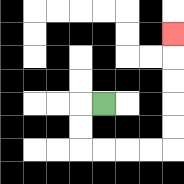{'start': '[4, 4]', 'end': '[7, 1]', 'path_directions': 'L,D,D,R,R,R,R,U,U,U,U,U', 'path_coordinates': '[[4, 4], [3, 4], [3, 5], [3, 6], [4, 6], [5, 6], [6, 6], [7, 6], [7, 5], [7, 4], [7, 3], [7, 2], [7, 1]]'}